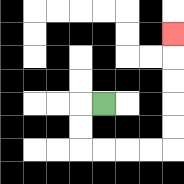{'start': '[4, 4]', 'end': '[7, 1]', 'path_directions': 'L,D,D,R,R,R,R,U,U,U,U,U', 'path_coordinates': '[[4, 4], [3, 4], [3, 5], [3, 6], [4, 6], [5, 6], [6, 6], [7, 6], [7, 5], [7, 4], [7, 3], [7, 2], [7, 1]]'}